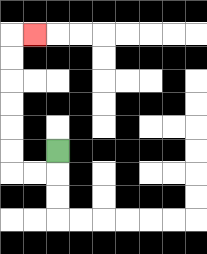{'start': '[2, 6]', 'end': '[1, 1]', 'path_directions': 'D,L,L,U,U,U,U,U,U,R', 'path_coordinates': '[[2, 6], [2, 7], [1, 7], [0, 7], [0, 6], [0, 5], [0, 4], [0, 3], [0, 2], [0, 1], [1, 1]]'}